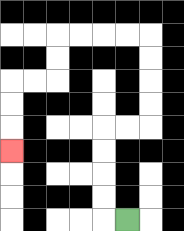{'start': '[5, 9]', 'end': '[0, 6]', 'path_directions': 'L,U,U,U,U,R,R,U,U,U,U,L,L,L,L,D,D,L,L,D,D,D', 'path_coordinates': '[[5, 9], [4, 9], [4, 8], [4, 7], [4, 6], [4, 5], [5, 5], [6, 5], [6, 4], [6, 3], [6, 2], [6, 1], [5, 1], [4, 1], [3, 1], [2, 1], [2, 2], [2, 3], [1, 3], [0, 3], [0, 4], [0, 5], [0, 6]]'}